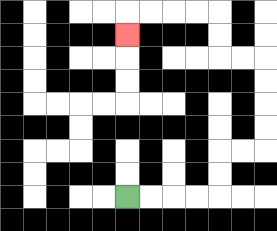{'start': '[5, 8]', 'end': '[5, 1]', 'path_directions': 'R,R,R,R,U,U,R,R,U,U,U,U,L,L,U,U,L,L,L,L,D', 'path_coordinates': '[[5, 8], [6, 8], [7, 8], [8, 8], [9, 8], [9, 7], [9, 6], [10, 6], [11, 6], [11, 5], [11, 4], [11, 3], [11, 2], [10, 2], [9, 2], [9, 1], [9, 0], [8, 0], [7, 0], [6, 0], [5, 0], [5, 1]]'}